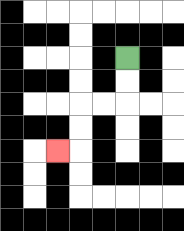{'start': '[5, 2]', 'end': '[2, 6]', 'path_directions': 'D,D,L,L,D,D,L', 'path_coordinates': '[[5, 2], [5, 3], [5, 4], [4, 4], [3, 4], [3, 5], [3, 6], [2, 6]]'}